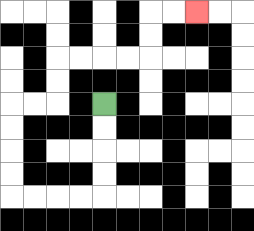{'start': '[4, 4]', 'end': '[8, 0]', 'path_directions': 'D,D,D,D,L,L,L,L,U,U,U,U,R,R,U,U,R,R,R,R,U,U,R,R', 'path_coordinates': '[[4, 4], [4, 5], [4, 6], [4, 7], [4, 8], [3, 8], [2, 8], [1, 8], [0, 8], [0, 7], [0, 6], [0, 5], [0, 4], [1, 4], [2, 4], [2, 3], [2, 2], [3, 2], [4, 2], [5, 2], [6, 2], [6, 1], [6, 0], [7, 0], [8, 0]]'}